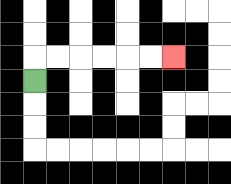{'start': '[1, 3]', 'end': '[7, 2]', 'path_directions': 'U,R,R,R,R,R,R', 'path_coordinates': '[[1, 3], [1, 2], [2, 2], [3, 2], [4, 2], [5, 2], [6, 2], [7, 2]]'}